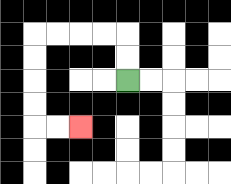{'start': '[5, 3]', 'end': '[3, 5]', 'path_directions': 'U,U,L,L,L,L,D,D,D,D,R,R', 'path_coordinates': '[[5, 3], [5, 2], [5, 1], [4, 1], [3, 1], [2, 1], [1, 1], [1, 2], [1, 3], [1, 4], [1, 5], [2, 5], [3, 5]]'}